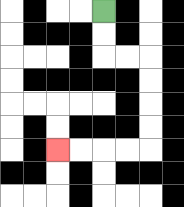{'start': '[4, 0]', 'end': '[2, 6]', 'path_directions': 'D,D,R,R,D,D,D,D,L,L,L,L', 'path_coordinates': '[[4, 0], [4, 1], [4, 2], [5, 2], [6, 2], [6, 3], [6, 4], [6, 5], [6, 6], [5, 6], [4, 6], [3, 6], [2, 6]]'}